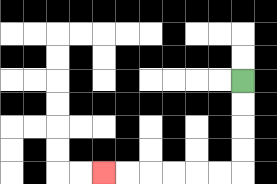{'start': '[10, 3]', 'end': '[4, 7]', 'path_directions': 'D,D,D,D,L,L,L,L,L,L', 'path_coordinates': '[[10, 3], [10, 4], [10, 5], [10, 6], [10, 7], [9, 7], [8, 7], [7, 7], [6, 7], [5, 7], [4, 7]]'}